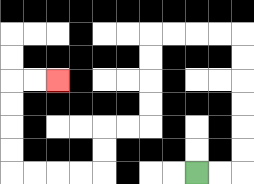{'start': '[8, 7]', 'end': '[2, 3]', 'path_directions': 'R,R,U,U,U,U,U,U,L,L,L,L,D,D,D,D,L,L,D,D,L,L,L,L,U,U,U,U,R,R', 'path_coordinates': '[[8, 7], [9, 7], [10, 7], [10, 6], [10, 5], [10, 4], [10, 3], [10, 2], [10, 1], [9, 1], [8, 1], [7, 1], [6, 1], [6, 2], [6, 3], [6, 4], [6, 5], [5, 5], [4, 5], [4, 6], [4, 7], [3, 7], [2, 7], [1, 7], [0, 7], [0, 6], [0, 5], [0, 4], [0, 3], [1, 3], [2, 3]]'}